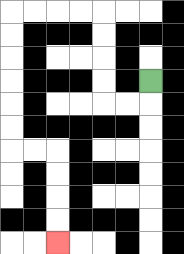{'start': '[6, 3]', 'end': '[2, 10]', 'path_directions': 'D,L,L,U,U,U,U,L,L,L,L,D,D,D,D,D,D,R,R,D,D,D,D', 'path_coordinates': '[[6, 3], [6, 4], [5, 4], [4, 4], [4, 3], [4, 2], [4, 1], [4, 0], [3, 0], [2, 0], [1, 0], [0, 0], [0, 1], [0, 2], [0, 3], [0, 4], [0, 5], [0, 6], [1, 6], [2, 6], [2, 7], [2, 8], [2, 9], [2, 10]]'}